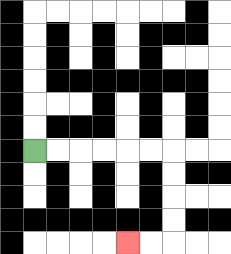{'start': '[1, 6]', 'end': '[5, 10]', 'path_directions': 'R,R,R,R,R,R,D,D,D,D,L,L', 'path_coordinates': '[[1, 6], [2, 6], [3, 6], [4, 6], [5, 6], [6, 6], [7, 6], [7, 7], [7, 8], [7, 9], [7, 10], [6, 10], [5, 10]]'}